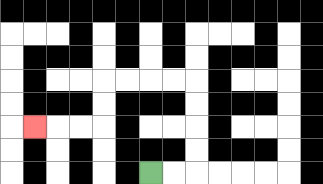{'start': '[6, 7]', 'end': '[1, 5]', 'path_directions': 'R,R,U,U,U,U,L,L,L,L,D,D,L,L,L', 'path_coordinates': '[[6, 7], [7, 7], [8, 7], [8, 6], [8, 5], [8, 4], [8, 3], [7, 3], [6, 3], [5, 3], [4, 3], [4, 4], [4, 5], [3, 5], [2, 5], [1, 5]]'}